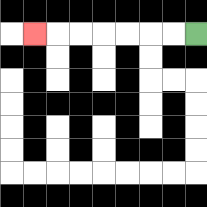{'start': '[8, 1]', 'end': '[1, 1]', 'path_directions': 'L,L,L,L,L,L,L', 'path_coordinates': '[[8, 1], [7, 1], [6, 1], [5, 1], [4, 1], [3, 1], [2, 1], [1, 1]]'}